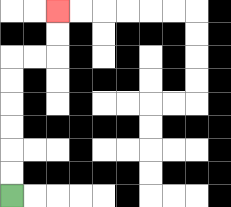{'start': '[0, 8]', 'end': '[2, 0]', 'path_directions': 'U,U,U,U,U,U,R,R,U,U', 'path_coordinates': '[[0, 8], [0, 7], [0, 6], [0, 5], [0, 4], [0, 3], [0, 2], [1, 2], [2, 2], [2, 1], [2, 0]]'}